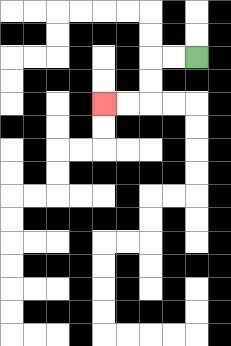{'start': '[8, 2]', 'end': '[4, 4]', 'path_directions': 'L,L,D,D,L,L', 'path_coordinates': '[[8, 2], [7, 2], [6, 2], [6, 3], [6, 4], [5, 4], [4, 4]]'}